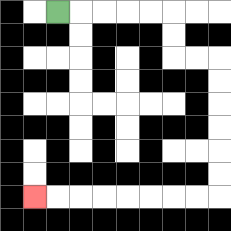{'start': '[2, 0]', 'end': '[1, 8]', 'path_directions': 'R,R,R,R,R,D,D,R,R,D,D,D,D,D,D,L,L,L,L,L,L,L,L', 'path_coordinates': '[[2, 0], [3, 0], [4, 0], [5, 0], [6, 0], [7, 0], [7, 1], [7, 2], [8, 2], [9, 2], [9, 3], [9, 4], [9, 5], [9, 6], [9, 7], [9, 8], [8, 8], [7, 8], [6, 8], [5, 8], [4, 8], [3, 8], [2, 8], [1, 8]]'}